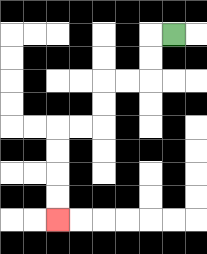{'start': '[7, 1]', 'end': '[2, 9]', 'path_directions': 'L,D,D,L,L,D,D,L,L,D,D,D,D', 'path_coordinates': '[[7, 1], [6, 1], [6, 2], [6, 3], [5, 3], [4, 3], [4, 4], [4, 5], [3, 5], [2, 5], [2, 6], [2, 7], [2, 8], [2, 9]]'}